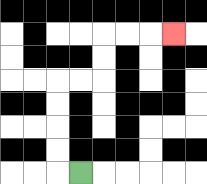{'start': '[3, 7]', 'end': '[7, 1]', 'path_directions': 'L,U,U,U,U,R,R,U,U,R,R,R', 'path_coordinates': '[[3, 7], [2, 7], [2, 6], [2, 5], [2, 4], [2, 3], [3, 3], [4, 3], [4, 2], [4, 1], [5, 1], [6, 1], [7, 1]]'}